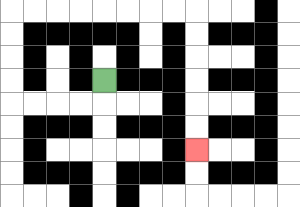{'start': '[4, 3]', 'end': '[8, 6]', 'path_directions': 'D,L,L,L,L,U,U,U,U,R,R,R,R,R,R,R,R,D,D,D,D,D,D', 'path_coordinates': '[[4, 3], [4, 4], [3, 4], [2, 4], [1, 4], [0, 4], [0, 3], [0, 2], [0, 1], [0, 0], [1, 0], [2, 0], [3, 0], [4, 0], [5, 0], [6, 0], [7, 0], [8, 0], [8, 1], [8, 2], [8, 3], [8, 4], [8, 5], [8, 6]]'}